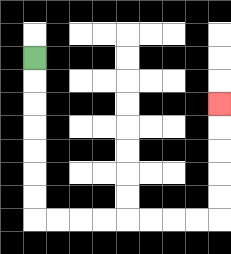{'start': '[1, 2]', 'end': '[9, 4]', 'path_directions': 'D,D,D,D,D,D,D,R,R,R,R,R,R,R,R,U,U,U,U,U', 'path_coordinates': '[[1, 2], [1, 3], [1, 4], [1, 5], [1, 6], [1, 7], [1, 8], [1, 9], [2, 9], [3, 9], [4, 9], [5, 9], [6, 9], [7, 9], [8, 9], [9, 9], [9, 8], [9, 7], [9, 6], [9, 5], [9, 4]]'}